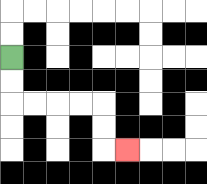{'start': '[0, 2]', 'end': '[5, 6]', 'path_directions': 'D,D,R,R,R,R,D,D,R', 'path_coordinates': '[[0, 2], [0, 3], [0, 4], [1, 4], [2, 4], [3, 4], [4, 4], [4, 5], [4, 6], [5, 6]]'}